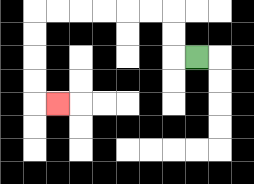{'start': '[8, 2]', 'end': '[2, 4]', 'path_directions': 'L,U,U,L,L,L,L,L,L,D,D,D,D,R', 'path_coordinates': '[[8, 2], [7, 2], [7, 1], [7, 0], [6, 0], [5, 0], [4, 0], [3, 0], [2, 0], [1, 0], [1, 1], [1, 2], [1, 3], [1, 4], [2, 4]]'}